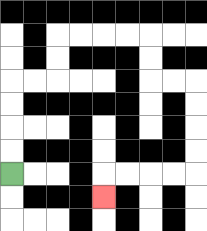{'start': '[0, 7]', 'end': '[4, 8]', 'path_directions': 'U,U,U,U,R,R,U,U,R,R,R,R,D,D,R,R,D,D,D,D,L,L,L,L,D', 'path_coordinates': '[[0, 7], [0, 6], [0, 5], [0, 4], [0, 3], [1, 3], [2, 3], [2, 2], [2, 1], [3, 1], [4, 1], [5, 1], [6, 1], [6, 2], [6, 3], [7, 3], [8, 3], [8, 4], [8, 5], [8, 6], [8, 7], [7, 7], [6, 7], [5, 7], [4, 7], [4, 8]]'}